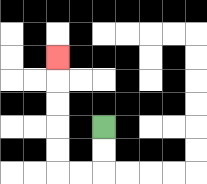{'start': '[4, 5]', 'end': '[2, 2]', 'path_directions': 'D,D,L,L,U,U,U,U,U', 'path_coordinates': '[[4, 5], [4, 6], [4, 7], [3, 7], [2, 7], [2, 6], [2, 5], [2, 4], [2, 3], [2, 2]]'}